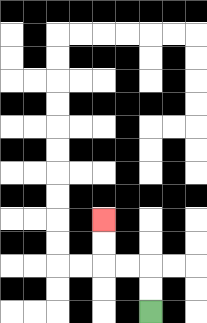{'start': '[6, 13]', 'end': '[4, 9]', 'path_directions': 'U,U,L,L,U,U', 'path_coordinates': '[[6, 13], [6, 12], [6, 11], [5, 11], [4, 11], [4, 10], [4, 9]]'}